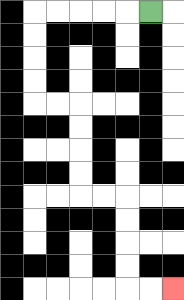{'start': '[6, 0]', 'end': '[7, 12]', 'path_directions': 'L,L,L,L,L,D,D,D,D,R,R,D,D,D,D,R,R,D,D,D,D,R,R', 'path_coordinates': '[[6, 0], [5, 0], [4, 0], [3, 0], [2, 0], [1, 0], [1, 1], [1, 2], [1, 3], [1, 4], [2, 4], [3, 4], [3, 5], [3, 6], [3, 7], [3, 8], [4, 8], [5, 8], [5, 9], [5, 10], [5, 11], [5, 12], [6, 12], [7, 12]]'}